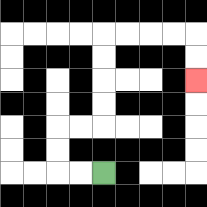{'start': '[4, 7]', 'end': '[8, 3]', 'path_directions': 'L,L,U,U,R,R,U,U,U,U,R,R,R,R,D,D', 'path_coordinates': '[[4, 7], [3, 7], [2, 7], [2, 6], [2, 5], [3, 5], [4, 5], [4, 4], [4, 3], [4, 2], [4, 1], [5, 1], [6, 1], [7, 1], [8, 1], [8, 2], [8, 3]]'}